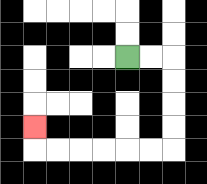{'start': '[5, 2]', 'end': '[1, 5]', 'path_directions': 'R,R,D,D,D,D,L,L,L,L,L,L,U', 'path_coordinates': '[[5, 2], [6, 2], [7, 2], [7, 3], [7, 4], [7, 5], [7, 6], [6, 6], [5, 6], [4, 6], [3, 6], [2, 6], [1, 6], [1, 5]]'}